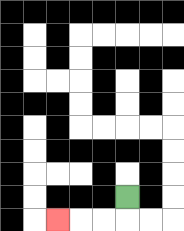{'start': '[5, 8]', 'end': '[2, 9]', 'path_directions': 'D,L,L,L', 'path_coordinates': '[[5, 8], [5, 9], [4, 9], [3, 9], [2, 9]]'}